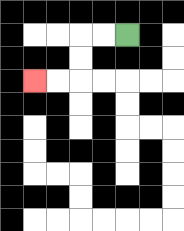{'start': '[5, 1]', 'end': '[1, 3]', 'path_directions': 'L,L,D,D,L,L', 'path_coordinates': '[[5, 1], [4, 1], [3, 1], [3, 2], [3, 3], [2, 3], [1, 3]]'}